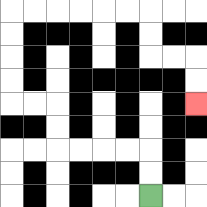{'start': '[6, 8]', 'end': '[8, 4]', 'path_directions': 'U,U,L,L,L,L,U,U,L,L,U,U,U,U,R,R,R,R,R,R,D,D,R,R,D,D', 'path_coordinates': '[[6, 8], [6, 7], [6, 6], [5, 6], [4, 6], [3, 6], [2, 6], [2, 5], [2, 4], [1, 4], [0, 4], [0, 3], [0, 2], [0, 1], [0, 0], [1, 0], [2, 0], [3, 0], [4, 0], [5, 0], [6, 0], [6, 1], [6, 2], [7, 2], [8, 2], [8, 3], [8, 4]]'}